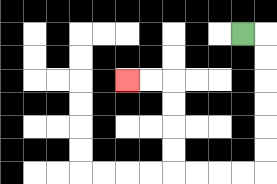{'start': '[10, 1]', 'end': '[5, 3]', 'path_directions': 'R,D,D,D,D,D,D,L,L,L,L,U,U,U,U,L,L', 'path_coordinates': '[[10, 1], [11, 1], [11, 2], [11, 3], [11, 4], [11, 5], [11, 6], [11, 7], [10, 7], [9, 7], [8, 7], [7, 7], [7, 6], [7, 5], [7, 4], [7, 3], [6, 3], [5, 3]]'}